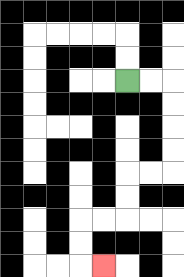{'start': '[5, 3]', 'end': '[4, 11]', 'path_directions': 'R,R,D,D,D,D,L,L,D,D,L,L,D,D,R', 'path_coordinates': '[[5, 3], [6, 3], [7, 3], [7, 4], [7, 5], [7, 6], [7, 7], [6, 7], [5, 7], [5, 8], [5, 9], [4, 9], [3, 9], [3, 10], [3, 11], [4, 11]]'}